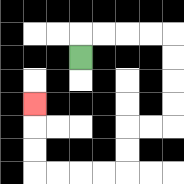{'start': '[3, 2]', 'end': '[1, 4]', 'path_directions': 'U,R,R,R,R,D,D,D,D,L,L,D,D,L,L,L,L,U,U,U', 'path_coordinates': '[[3, 2], [3, 1], [4, 1], [5, 1], [6, 1], [7, 1], [7, 2], [7, 3], [7, 4], [7, 5], [6, 5], [5, 5], [5, 6], [5, 7], [4, 7], [3, 7], [2, 7], [1, 7], [1, 6], [1, 5], [1, 4]]'}